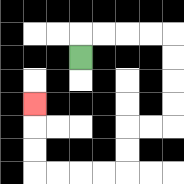{'start': '[3, 2]', 'end': '[1, 4]', 'path_directions': 'U,R,R,R,R,D,D,D,D,L,L,D,D,L,L,L,L,U,U,U', 'path_coordinates': '[[3, 2], [3, 1], [4, 1], [5, 1], [6, 1], [7, 1], [7, 2], [7, 3], [7, 4], [7, 5], [6, 5], [5, 5], [5, 6], [5, 7], [4, 7], [3, 7], [2, 7], [1, 7], [1, 6], [1, 5], [1, 4]]'}